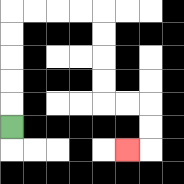{'start': '[0, 5]', 'end': '[5, 6]', 'path_directions': 'U,U,U,U,U,R,R,R,R,D,D,D,D,R,R,D,D,L', 'path_coordinates': '[[0, 5], [0, 4], [0, 3], [0, 2], [0, 1], [0, 0], [1, 0], [2, 0], [3, 0], [4, 0], [4, 1], [4, 2], [4, 3], [4, 4], [5, 4], [6, 4], [6, 5], [6, 6], [5, 6]]'}